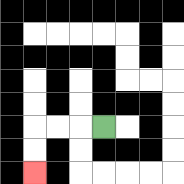{'start': '[4, 5]', 'end': '[1, 7]', 'path_directions': 'L,L,L,D,D', 'path_coordinates': '[[4, 5], [3, 5], [2, 5], [1, 5], [1, 6], [1, 7]]'}